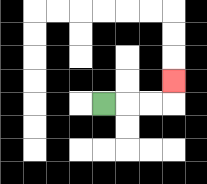{'start': '[4, 4]', 'end': '[7, 3]', 'path_directions': 'R,R,R,U', 'path_coordinates': '[[4, 4], [5, 4], [6, 4], [7, 4], [7, 3]]'}